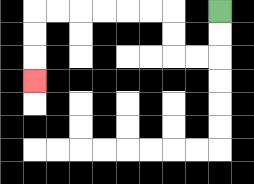{'start': '[9, 0]', 'end': '[1, 3]', 'path_directions': 'D,D,L,L,U,U,L,L,L,L,L,L,D,D,D', 'path_coordinates': '[[9, 0], [9, 1], [9, 2], [8, 2], [7, 2], [7, 1], [7, 0], [6, 0], [5, 0], [4, 0], [3, 0], [2, 0], [1, 0], [1, 1], [1, 2], [1, 3]]'}